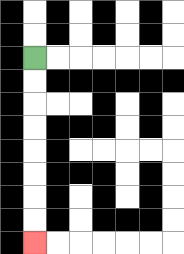{'start': '[1, 2]', 'end': '[1, 10]', 'path_directions': 'D,D,D,D,D,D,D,D', 'path_coordinates': '[[1, 2], [1, 3], [1, 4], [1, 5], [1, 6], [1, 7], [1, 8], [1, 9], [1, 10]]'}